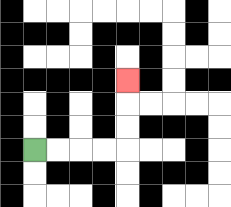{'start': '[1, 6]', 'end': '[5, 3]', 'path_directions': 'R,R,R,R,U,U,U', 'path_coordinates': '[[1, 6], [2, 6], [3, 6], [4, 6], [5, 6], [5, 5], [5, 4], [5, 3]]'}